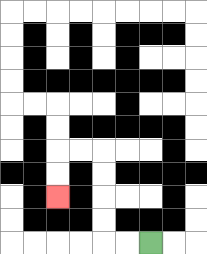{'start': '[6, 10]', 'end': '[2, 8]', 'path_directions': 'L,L,U,U,U,U,L,L,D,D', 'path_coordinates': '[[6, 10], [5, 10], [4, 10], [4, 9], [4, 8], [4, 7], [4, 6], [3, 6], [2, 6], [2, 7], [2, 8]]'}